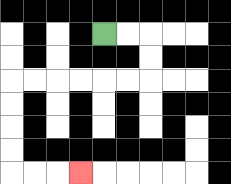{'start': '[4, 1]', 'end': '[3, 7]', 'path_directions': 'R,R,D,D,L,L,L,L,L,L,D,D,D,D,R,R,R', 'path_coordinates': '[[4, 1], [5, 1], [6, 1], [6, 2], [6, 3], [5, 3], [4, 3], [3, 3], [2, 3], [1, 3], [0, 3], [0, 4], [0, 5], [0, 6], [0, 7], [1, 7], [2, 7], [3, 7]]'}